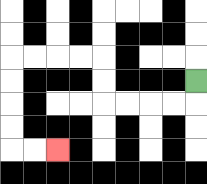{'start': '[8, 3]', 'end': '[2, 6]', 'path_directions': 'D,L,L,L,L,U,U,L,L,L,L,D,D,D,D,R,R', 'path_coordinates': '[[8, 3], [8, 4], [7, 4], [6, 4], [5, 4], [4, 4], [4, 3], [4, 2], [3, 2], [2, 2], [1, 2], [0, 2], [0, 3], [0, 4], [0, 5], [0, 6], [1, 6], [2, 6]]'}